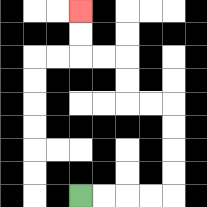{'start': '[3, 8]', 'end': '[3, 0]', 'path_directions': 'R,R,R,R,U,U,U,U,L,L,U,U,L,L,U,U', 'path_coordinates': '[[3, 8], [4, 8], [5, 8], [6, 8], [7, 8], [7, 7], [7, 6], [7, 5], [7, 4], [6, 4], [5, 4], [5, 3], [5, 2], [4, 2], [3, 2], [3, 1], [3, 0]]'}